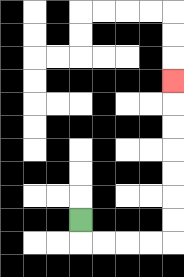{'start': '[3, 9]', 'end': '[7, 3]', 'path_directions': 'D,R,R,R,R,U,U,U,U,U,U,U', 'path_coordinates': '[[3, 9], [3, 10], [4, 10], [5, 10], [6, 10], [7, 10], [7, 9], [7, 8], [7, 7], [7, 6], [7, 5], [7, 4], [7, 3]]'}